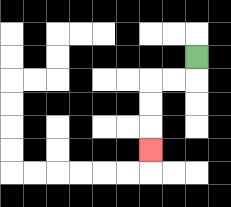{'start': '[8, 2]', 'end': '[6, 6]', 'path_directions': 'D,L,L,D,D,D', 'path_coordinates': '[[8, 2], [8, 3], [7, 3], [6, 3], [6, 4], [6, 5], [6, 6]]'}